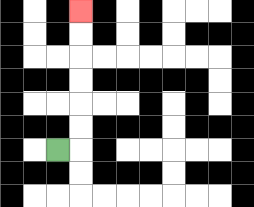{'start': '[2, 6]', 'end': '[3, 0]', 'path_directions': 'R,U,U,U,U,U,U', 'path_coordinates': '[[2, 6], [3, 6], [3, 5], [3, 4], [3, 3], [3, 2], [3, 1], [3, 0]]'}